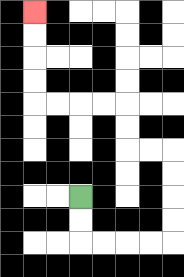{'start': '[3, 8]', 'end': '[1, 0]', 'path_directions': 'D,D,R,R,R,R,U,U,U,U,L,L,U,U,L,L,L,L,U,U,U,U', 'path_coordinates': '[[3, 8], [3, 9], [3, 10], [4, 10], [5, 10], [6, 10], [7, 10], [7, 9], [7, 8], [7, 7], [7, 6], [6, 6], [5, 6], [5, 5], [5, 4], [4, 4], [3, 4], [2, 4], [1, 4], [1, 3], [1, 2], [1, 1], [1, 0]]'}